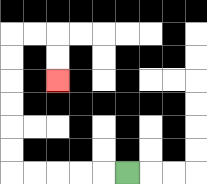{'start': '[5, 7]', 'end': '[2, 3]', 'path_directions': 'L,L,L,L,L,U,U,U,U,U,U,R,R,D,D', 'path_coordinates': '[[5, 7], [4, 7], [3, 7], [2, 7], [1, 7], [0, 7], [0, 6], [0, 5], [0, 4], [0, 3], [0, 2], [0, 1], [1, 1], [2, 1], [2, 2], [2, 3]]'}